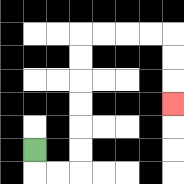{'start': '[1, 6]', 'end': '[7, 4]', 'path_directions': 'D,R,R,U,U,U,U,U,U,R,R,R,R,D,D,D', 'path_coordinates': '[[1, 6], [1, 7], [2, 7], [3, 7], [3, 6], [3, 5], [3, 4], [3, 3], [3, 2], [3, 1], [4, 1], [5, 1], [6, 1], [7, 1], [7, 2], [7, 3], [7, 4]]'}